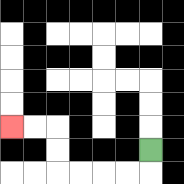{'start': '[6, 6]', 'end': '[0, 5]', 'path_directions': 'D,L,L,L,L,U,U,L,L', 'path_coordinates': '[[6, 6], [6, 7], [5, 7], [4, 7], [3, 7], [2, 7], [2, 6], [2, 5], [1, 5], [0, 5]]'}